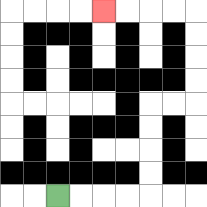{'start': '[2, 8]', 'end': '[4, 0]', 'path_directions': 'R,R,R,R,U,U,U,U,R,R,U,U,U,U,L,L,L,L', 'path_coordinates': '[[2, 8], [3, 8], [4, 8], [5, 8], [6, 8], [6, 7], [6, 6], [6, 5], [6, 4], [7, 4], [8, 4], [8, 3], [8, 2], [8, 1], [8, 0], [7, 0], [6, 0], [5, 0], [4, 0]]'}